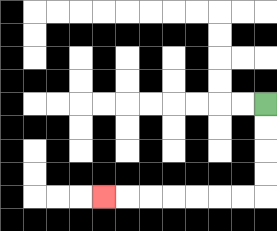{'start': '[11, 4]', 'end': '[4, 8]', 'path_directions': 'D,D,D,D,L,L,L,L,L,L,L', 'path_coordinates': '[[11, 4], [11, 5], [11, 6], [11, 7], [11, 8], [10, 8], [9, 8], [8, 8], [7, 8], [6, 8], [5, 8], [4, 8]]'}